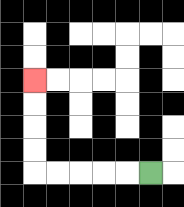{'start': '[6, 7]', 'end': '[1, 3]', 'path_directions': 'L,L,L,L,L,U,U,U,U', 'path_coordinates': '[[6, 7], [5, 7], [4, 7], [3, 7], [2, 7], [1, 7], [1, 6], [1, 5], [1, 4], [1, 3]]'}